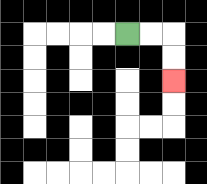{'start': '[5, 1]', 'end': '[7, 3]', 'path_directions': 'R,R,D,D', 'path_coordinates': '[[5, 1], [6, 1], [7, 1], [7, 2], [7, 3]]'}